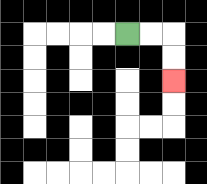{'start': '[5, 1]', 'end': '[7, 3]', 'path_directions': 'R,R,D,D', 'path_coordinates': '[[5, 1], [6, 1], [7, 1], [7, 2], [7, 3]]'}